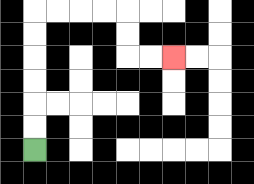{'start': '[1, 6]', 'end': '[7, 2]', 'path_directions': 'U,U,U,U,U,U,R,R,R,R,D,D,R,R', 'path_coordinates': '[[1, 6], [1, 5], [1, 4], [1, 3], [1, 2], [1, 1], [1, 0], [2, 0], [3, 0], [4, 0], [5, 0], [5, 1], [5, 2], [6, 2], [7, 2]]'}